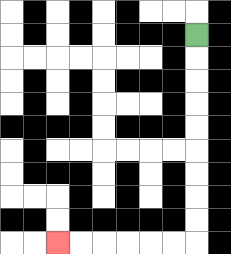{'start': '[8, 1]', 'end': '[2, 10]', 'path_directions': 'D,D,D,D,D,D,D,D,D,L,L,L,L,L,L', 'path_coordinates': '[[8, 1], [8, 2], [8, 3], [8, 4], [8, 5], [8, 6], [8, 7], [8, 8], [8, 9], [8, 10], [7, 10], [6, 10], [5, 10], [4, 10], [3, 10], [2, 10]]'}